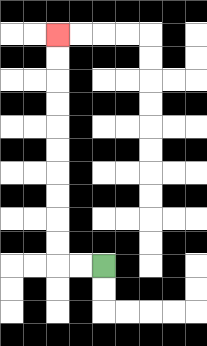{'start': '[4, 11]', 'end': '[2, 1]', 'path_directions': 'L,L,U,U,U,U,U,U,U,U,U,U', 'path_coordinates': '[[4, 11], [3, 11], [2, 11], [2, 10], [2, 9], [2, 8], [2, 7], [2, 6], [2, 5], [2, 4], [2, 3], [2, 2], [2, 1]]'}